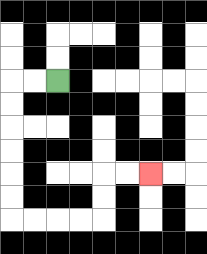{'start': '[2, 3]', 'end': '[6, 7]', 'path_directions': 'L,L,D,D,D,D,D,D,R,R,R,R,U,U,R,R', 'path_coordinates': '[[2, 3], [1, 3], [0, 3], [0, 4], [0, 5], [0, 6], [0, 7], [0, 8], [0, 9], [1, 9], [2, 9], [3, 9], [4, 9], [4, 8], [4, 7], [5, 7], [6, 7]]'}